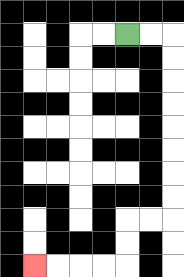{'start': '[5, 1]', 'end': '[1, 11]', 'path_directions': 'R,R,D,D,D,D,D,D,D,D,L,L,D,D,L,L,L,L', 'path_coordinates': '[[5, 1], [6, 1], [7, 1], [7, 2], [7, 3], [7, 4], [7, 5], [7, 6], [7, 7], [7, 8], [7, 9], [6, 9], [5, 9], [5, 10], [5, 11], [4, 11], [3, 11], [2, 11], [1, 11]]'}